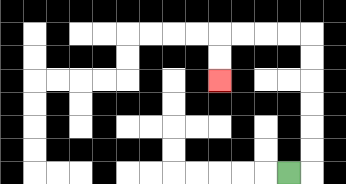{'start': '[12, 7]', 'end': '[9, 3]', 'path_directions': 'R,U,U,U,U,U,U,L,L,L,L,D,D', 'path_coordinates': '[[12, 7], [13, 7], [13, 6], [13, 5], [13, 4], [13, 3], [13, 2], [13, 1], [12, 1], [11, 1], [10, 1], [9, 1], [9, 2], [9, 3]]'}